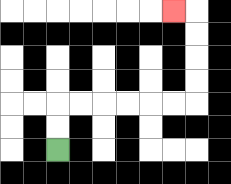{'start': '[2, 6]', 'end': '[7, 0]', 'path_directions': 'U,U,R,R,R,R,R,R,U,U,U,U,L', 'path_coordinates': '[[2, 6], [2, 5], [2, 4], [3, 4], [4, 4], [5, 4], [6, 4], [7, 4], [8, 4], [8, 3], [8, 2], [8, 1], [8, 0], [7, 0]]'}